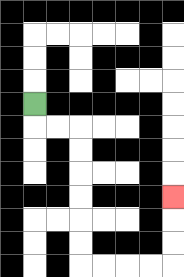{'start': '[1, 4]', 'end': '[7, 8]', 'path_directions': 'D,R,R,D,D,D,D,D,D,R,R,R,R,U,U,U', 'path_coordinates': '[[1, 4], [1, 5], [2, 5], [3, 5], [3, 6], [3, 7], [3, 8], [3, 9], [3, 10], [3, 11], [4, 11], [5, 11], [6, 11], [7, 11], [7, 10], [7, 9], [7, 8]]'}